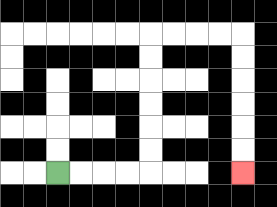{'start': '[2, 7]', 'end': '[10, 7]', 'path_directions': 'R,R,R,R,U,U,U,U,U,U,R,R,R,R,D,D,D,D,D,D', 'path_coordinates': '[[2, 7], [3, 7], [4, 7], [5, 7], [6, 7], [6, 6], [6, 5], [6, 4], [6, 3], [6, 2], [6, 1], [7, 1], [8, 1], [9, 1], [10, 1], [10, 2], [10, 3], [10, 4], [10, 5], [10, 6], [10, 7]]'}